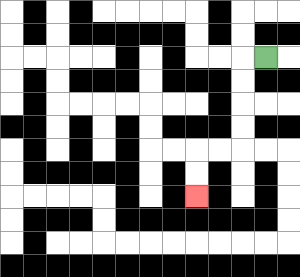{'start': '[11, 2]', 'end': '[8, 8]', 'path_directions': 'L,D,D,D,D,L,L,D,D', 'path_coordinates': '[[11, 2], [10, 2], [10, 3], [10, 4], [10, 5], [10, 6], [9, 6], [8, 6], [8, 7], [8, 8]]'}